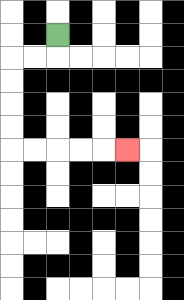{'start': '[2, 1]', 'end': '[5, 6]', 'path_directions': 'D,L,L,D,D,D,D,R,R,R,R,R', 'path_coordinates': '[[2, 1], [2, 2], [1, 2], [0, 2], [0, 3], [0, 4], [0, 5], [0, 6], [1, 6], [2, 6], [3, 6], [4, 6], [5, 6]]'}